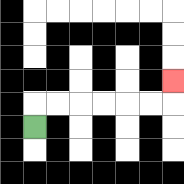{'start': '[1, 5]', 'end': '[7, 3]', 'path_directions': 'U,R,R,R,R,R,R,U', 'path_coordinates': '[[1, 5], [1, 4], [2, 4], [3, 4], [4, 4], [5, 4], [6, 4], [7, 4], [7, 3]]'}